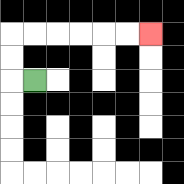{'start': '[1, 3]', 'end': '[6, 1]', 'path_directions': 'L,U,U,R,R,R,R,R,R', 'path_coordinates': '[[1, 3], [0, 3], [0, 2], [0, 1], [1, 1], [2, 1], [3, 1], [4, 1], [5, 1], [6, 1]]'}